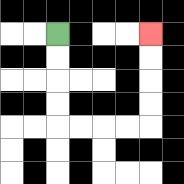{'start': '[2, 1]', 'end': '[6, 1]', 'path_directions': 'D,D,D,D,R,R,R,R,U,U,U,U', 'path_coordinates': '[[2, 1], [2, 2], [2, 3], [2, 4], [2, 5], [3, 5], [4, 5], [5, 5], [6, 5], [6, 4], [6, 3], [6, 2], [6, 1]]'}